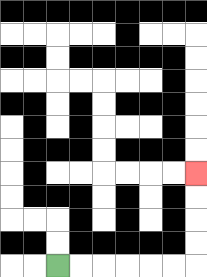{'start': '[2, 11]', 'end': '[8, 7]', 'path_directions': 'R,R,R,R,R,R,U,U,U,U', 'path_coordinates': '[[2, 11], [3, 11], [4, 11], [5, 11], [6, 11], [7, 11], [8, 11], [8, 10], [8, 9], [8, 8], [8, 7]]'}